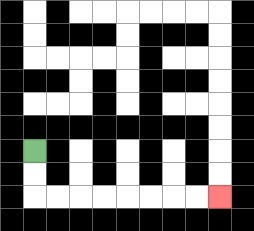{'start': '[1, 6]', 'end': '[9, 8]', 'path_directions': 'D,D,R,R,R,R,R,R,R,R', 'path_coordinates': '[[1, 6], [1, 7], [1, 8], [2, 8], [3, 8], [4, 8], [5, 8], [6, 8], [7, 8], [8, 8], [9, 8]]'}